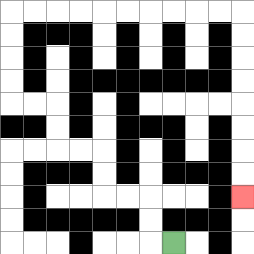{'start': '[7, 10]', 'end': '[10, 8]', 'path_directions': 'L,U,U,L,L,U,U,L,L,U,U,L,L,U,U,U,U,R,R,R,R,R,R,R,R,R,R,D,D,D,D,D,D,D,D', 'path_coordinates': '[[7, 10], [6, 10], [6, 9], [6, 8], [5, 8], [4, 8], [4, 7], [4, 6], [3, 6], [2, 6], [2, 5], [2, 4], [1, 4], [0, 4], [0, 3], [0, 2], [0, 1], [0, 0], [1, 0], [2, 0], [3, 0], [4, 0], [5, 0], [6, 0], [7, 0], [8, 0], [9, 0], [10, 0], [10, 1], [10, 2], [10, 3], [10, 4], [10, 5], [10, 6], [10, 7], [10, 8]]'}